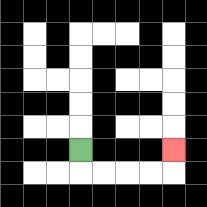{'start': '[3, 6]', 'end': '[7, 6]', 'path_directions': 'D,R,R,R,R,U', 'path_coordinates': '[[3, 6], [3, 7], [4, 7], [5, 7], [6, 7], [7, 7], [7, 6]]'}